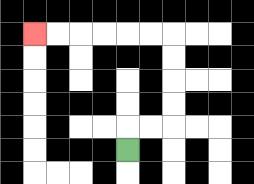{'start': '[5, 6]', 'end': '[1, 1]', 'path_directions': 'U,R,R,U,U,U,U,L,L,L,L,L,L', 'path_coordinates': '[[5, 6], [5, 5], [6, 5], [7, 5], [7, 4], [7, 3], [7, 2], [7, 1], [6, 1], [5, 1], [4, 1], [3, 1], [2, 1], [1, 1]]'}